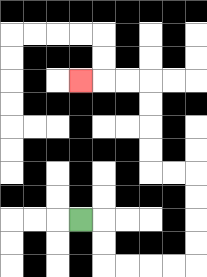{'start': '[3, 9]', 'end': '[3, 3]', 'path_directions': 'R,D,D,R,R,R,R,U,U,U,U,L,L,U,U,U,U,L,L,L', 'path_coordinates': '[[3, 9], [4, 9], [4, 10], [4, 11], [5, 11], [6, 11], [7, 11], [8, 11], [8, 10], [8, 9], [8, 8], [8, 7], [7, 7], [6, 7], [6, 6], [6, 5], [6, 4], [6, 3], [5, 3], [4, 3], [3, 3]]'}